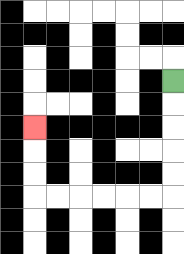{'start': '[7, 3]', 'end': '[1, 5]', 'path_directions': 'D,D,D,D,D,L,L,L,L,L,L,U,U,U', 'path_coordinates': '[[7, 3], [7, 4], [7, 5], [7, 6], [7, 7], [7, 8], [6, 8], [5, 8], [4, 8], [3, 8], [2, 8], [1, 8], [1, 7], [1, 6], [1, 5]]'}